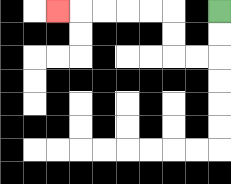{'start': '[9, 0]', 'end': '[2, 0]', 'path_directions': 'D,D,L,L,U,U,L,L,L,L,L', 'path_coordinates': '[[9, 0], [9, 1], [9, 2], [8, 2], [7, 2], [7, 1], [7, 0], [6, 0], [5, 0], [4, 0], [3, 0], [2, 0]]'}